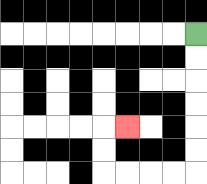{'start': '[8, 1]', 'end': '[5, 5]', 'path_directions': 'D,D,D,D,D,D,L,L,L,L,U,U,R', 'path_coordinates': '[[8, 1], [8, 2], [8, 3], [8, 4], [8, 5], [8, 6], [8, 7], [7, 7], [6, 7], [5, 7], [4, 7], [4, 6], [4, 5], [5, 5]]'}